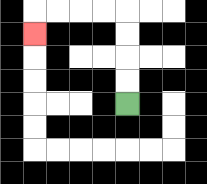{'start': '[5, 4]', 'end': '[1, 1]', 'path_directions': 'U,U,U,U,L,L,L,L,D', 'path_coordinates': '[[5, 4], [5, 3], [5, 2], [5, 1], [5, 0], [4, 0], [3, 0], [2, 0], [1, 0], [1, 1]]'}